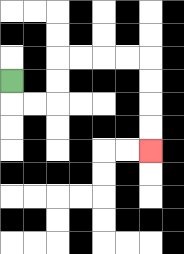{'start': '[0, 3]', 'end': '[6, 6]', 'path_directions': 'D,R,R,U,U,R,R,R,R,D,D,D,D', 'path_coordinates': '[[0, 3], [0, 4], [1, 4], [2, 4], [2, 3], [2, 2], [3, 2], [4, 2], [5, 2], [6, 2], [6, 3], [6, 4], [6, 5], [6, 6]]'}